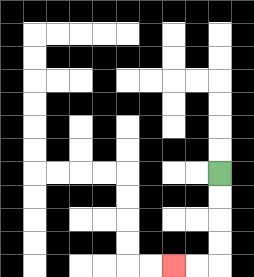{'start': '[9, 7]', 'end': '[7, 11]', 'path_directions': 'D,D,D,D,L,L', 'path_coordinates': '[[9, 7], [9, 8], [9, 9], [9, 10], [9, 11], [8, 11], [7, 11]]'}